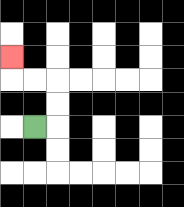{'start': '[1, 5]', 'end': '[0, 2]', 'path_directions': 'R,U,U,L,L,U', 'path_coordinates': '[[1, 5], [2, 5], [2, 4], [2, 3], [1, 3], [0, 3], [0, 2]]'}